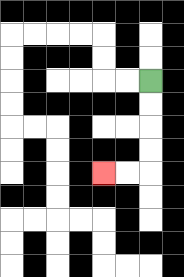{'start': '[6, 3]', 'end': '[4, 7]', 'path_directions': 'D,D,D,D,L,L', 'path_coordinates': '[[6, 3], [6, 4], [6, 5], [6, 6], [6, 7], [5, 7], [4, 7]]'}